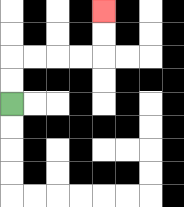{'start': '[0, 4]', 'end': '[4, 0]', 'path_directions': 'U,U,R,R,R,R,U,U', 'path_coordinates': '[[0, 4], [0, 3], [0, 2], [1, 2], [2, 2], [3, 2], [4, 2], [4, 1], [4, 0]]'}